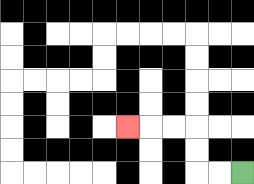{'start': '[10, 7]', 'end': '[5, 5]', 'path_directions': 'L,L,U,U,L,L,L', 'path_coordinates': '[[10, 7], [9, 7], [8, 7], [8, 6], [8, 5], [7, 5], [6, 5], [5, 5]]'}